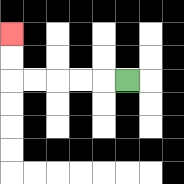{'start': '[5, 3]', 'end': '[0, 1]', 'path_directions': 'L,L,L,L,L,U,U', 'path_coordinates': '[[5, 3], [4, 3], [3, 3], [2, 3], [1, 3], [0, 3], [0, 2], [0, 1]]'}